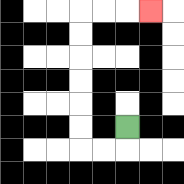{'start': '[5, 5]', 'end': '[6, 0]', 'path_directions': 'D,L,L,U,U,U,U,U,U,R,R,R', 'path_coordinates': '[[5, 5], [5, 6], [4, 6], [3, 6], [3, 5], [3, 4], [3, 3], [3, 2], [3, 1], [3, 0], [4, 0], [5, 0], [6, 0]]'}